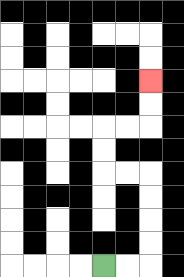{'start': '[4, 11]', 'end': '[6, 3]', 'path_directions': 'R,R,U,U,U,U,L,L,U,U,R,R,U,U', 'path_coordinates': '[[4, 11], [5, 11], [6, 11], [6, 10], [6, 9], [6, 8], [6, 7], [5, 7], [4, 7], [4, 6], [4, 5], [5, 5], [6, 5], [6, 4], [6, 3]]'}